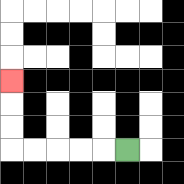{'start': '[5, 6]', 'end': '[0, 3]', 'path_directions': 'L,L,L,L,L,U,U,U', 'path_coordinates': '[[5, 6], [4, 6], [3, 6], [2, 6], [1, 6], [0, 6], [0, 5], [0, 4], [0, 3]]'}